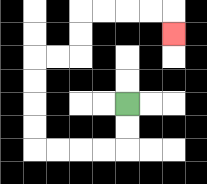{'start': '[5, 4]', 'end': '[7, 1]', 'path_directions': 'D,D,L,L,L,L,U,U,U,U,R,R,U,U,R,R,R,R,D', 'path_coordinates': '[[5, 4], [5, 5], [5, 6], [4, 6], [3, 6], [2, 6], [1, 6], [1, 5], [1, 4], [1, 3], [1, 2], [2, 2], [3, 2], [3, 1], [3, 0], [4, 0], [5, 0], [6, 0], [7, 0], [7, 1]]'}